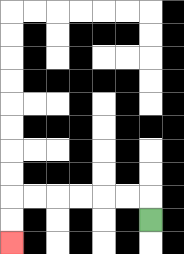{'start': '[6, 9]', 'end': '[0, 10]', 'path_directions': 'U,L,L,L,L,L,L,D,D', 'path_coordinates': '[[6, 9], [6, 8], [5, 8], [4, 8], [3, 8], [2, 8], [1, 8], [0, 8], [0, 9], [0, 10]]'}